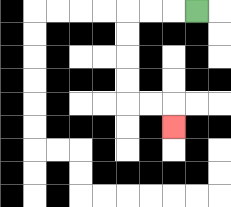{'start': '[8, 0]', 'end': '[7, 5]', 'path_directions': 'L,L,L,D,D,D,D,R,R,D', 'path_coordinates': '[[8, 0], [7, 0], [6, 0], [5, 0], [5, 1], [5, 2], [5, 3], [5, 4], [6, 4], [7, 4], [7, 5]]'}